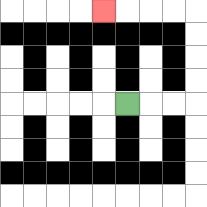{'start': '[5, 4]', 'end': '[4, 0]', 'path_directions': 'R,R,R,U,U,U,U,L,L,L,L', 'path_coordinates': '[[5, 4], [6, 4], [7, 4], [8, 4], [8, 3], [8, 2], [8, 1], [8, 0], [7, 0], [6, 0], [5, 0], [4, 0]]'}